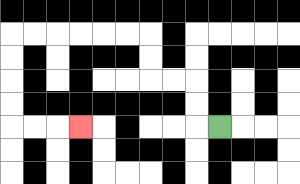{'start': '[9, 5]', 'end': '[3, 5]', 'path_directions': 'L,U,U,L,L,U,U,L,L,L,L,L,L,D,D,D,D,R,R,R', 'path_coordinates': '[[9, 5], [8, 5], [8, 4], [8, 3], [7, 3], [6, 3], [6, 2], [6, 1], [5, 1], [4, 1], [3, 1], [2, 1], [1, 1], [0, 1], [0, 2], [0, 3], [0, 4], [0, 5], [1, 5], [2, 5], [3, 5]]'}